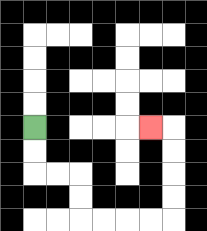{'start': '[1, 5]', 'end': '[6, 5]', 'path_directions': 'D,D,R,R,D,D,R,R,R,R,U,U,U,U,L', 'path_coordinates': '[[1, 5], [1, 6], [1, 7], [2, 7], [3, 7], [3, 8], [3, 9], [4, 9], [5, 9], [6, 9], [7, 9], [7, 8], [7, 7], [7, 6], [7, 5], [6, 5]]'}